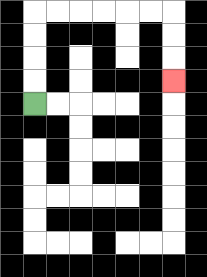{'start': '[1, 4]', 'end': '[7, 3]', 'path_directions': 'U,U,U,U,R,R,R,R,R,R,D,D,D', 'path_coordinates': '[[1, 4], [1, 3], [1, 2], [1, 1], [1, 0], [2, 0], [3, 0], [4, 0], [5, 0], [6, 0], [7, 0], [7, 1], [7, 2], [7, 3]]'}